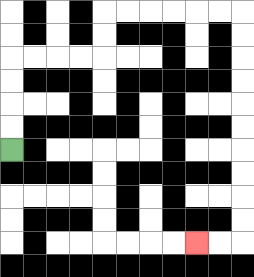{'start': '[0, 6]', 'end': '[8, 10]', 'path_directions': 'U,U,U,U,R,R,R,R,U,U,R,R,R,R,R,R,D,D,D,D,D,D,D,D,D,D,L,L', 'path_coordinates': '[[0, 6], [0, 5], [0, 4], [0, 3], [0, 2], [1, 2], [2, 2], [3, 2], [4, 2], [4, 1], [4, 0], [5, 0], [6, 0], [7, 0], [8, 0], [9, 0], [10, 0], [10, 1], [10, 2], [10, 3], [10, 4], [10, 5], [10, 6], [10, 7], [10, 8], [10, 9], [10, 10], [9, 10], [8, 10]]'}